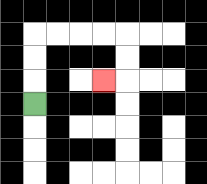{'start': '[1, 4]', 'end': '[4, 3]', 'path_directions': 'U,U,U,R,R,R,R,D,D,L', 'path_coordinates': '[[1, 4], [1, 3], [1, 2], [1, 1], [2, 1], [3, 1], [4, 1], [5, 1], [5, 2], [5, 3], [4, 3]]'}